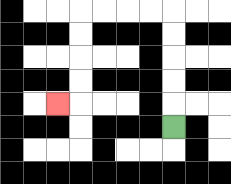{'start': '[7, 5]', 'end': '[2, 4]', 'path_directions': 'U,U,U,U,U,L,L,L,L,D,D,D,D,L', 'path_coordinates': '[[7, 5], [7, 4], [7, 3], [7, 2], [7, 1], [7, 0], [6, 0], [5, 0], [4, 0], [3, 0], [3, 1], [3, 2], [3, 3], [3, 4], [2, 4]]'}